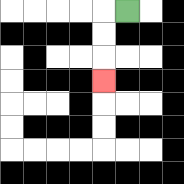{'start': '[5, 0]', 'end': '[4, 3]', 'path_directions': 'L,D,D,D', 'path_coordinates': '[[5, 0], [4, 0], [4, 1], [4, 2], [4, 3]]'}